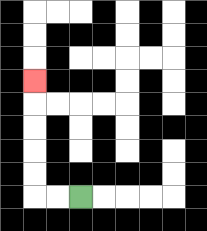{'start': '[3, 8]', 'end': '[1, 3]', 'path_directions': 'L,L,U,U,U,U,U', 'path_coordinates': '[[3, 8], [2, 8], [1, 8], [1, 7], [1, 6], [1, 5], [1, 4], [1, 3]]'}